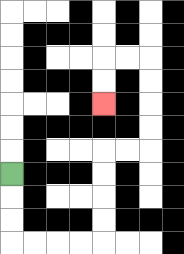{'start': '[0, 7]', 'end': '[4, 4]', 'path_directions': 'D,D,D,R,R,R,R,U,U,U,U,R,R,U,U,U,U,L,L,D,D', 'path_coordinates': '[[0, 7], [0, 8], [0, 9], [0, 10], [1, 10], [2, 10], [3, 10], [4, 10], [4, 9], [4, 8], [4, 7], [4, 6], [5, 6], [6, 6], [6, 5], [6, 4], [6, 3], [6, 2], [5, 2], [4, 2], [4, 3], [4, 4]]'}